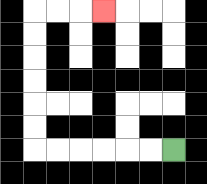{'start': '[7, 6]', 'end': '[4, 0]', 'path_directions': 'L,L,L,L,L,L,U,U,U,U,U,U,R,R,R', 'path_coordinates': '[[7, 6], [6, 6], [5, 6], [4, 6], [3, 6], [2, 6], [1, 6], [1, 5], [1, 4], [1, 3], [1, 2], [1, 1], [1, 0], [2, 0], [3, 0], [4, 0]]'}